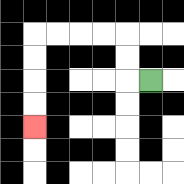{'start': '[6, 3]', 'end': '[1, 5]', 'path_directions': 'L,U,U,L,L,L,L,D,D,D,D', 'path_coordinates': '[[6, 3], [5, 3], [5, 2], [5, 1], [4, 1], [3, 1], [2, 1], [1, 1], [1, 2], [1, 3], [1, 4], [1, 5]]'}